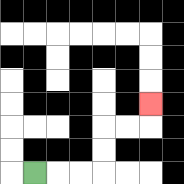{'start': '[1, 7]', 'end': '[6, 4]', 'path_directions': 'R,R,R,U,U,R,R,U', 'path_coordinates': '[[1, 7], [2, 7], [3, 7], [4, 7], [4, 6], [4, 5], [5, 5], [6, 5], [6, 4]]'}